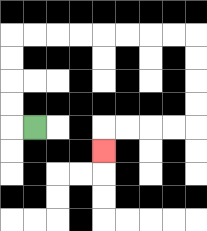{'start': '[1, 5]', 'end': '[4, 6]', 'path_directions': 'L,U,U,U,U,R,R,R,R,R,R,R,R,D,D,D,D,L,L,L,L,D', 'path_coordinates': '[[1, 5], [0, 5], [0, 4], [0, 3], [0, 2], [0, 1], [1, 1], [2, 1], [3, 1], [4, 1], [5, 1], [6, 1], [7, 1], [8, 1], [8, 2], [8, 3], [8, 4], [8, 5], [7, 5], [6, 5], [5, 5], [4, 5], [4, 6]]'}